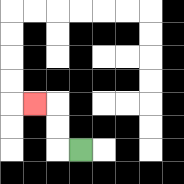{'start': '[3, 6]', 'end': '[1, 4]', 'path_directions': 'L,U,U,L', 'path_coordinates': '[[3, 6], [2, 6], [2, 5], [2, 4], [1, 4]]'}